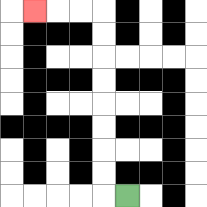{'start': '[5, 8]', 'end': '[1, 0]', 'path_directions': 'L,U,U,U,U,U,U,U,U,L,L,L', 'path_coordinates': '[[5, 8], [4, 8], [4, 7], [4, 6], [4, 5], [4, 4], [4, 3], [4, 2], [4, 1], [4, 0], [3, 0], [2, 0], [1, 0]]'}